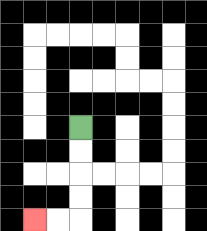{'start': '[3, 5]', 'end': '[1, 9]', 'path_directions': 'D,D,D,D,L,L', 'path_coordinates': '[[3, 5], [3, 6], [3, 7], [3, 8], [3, 9], [2, 9], [1, 9]]'}